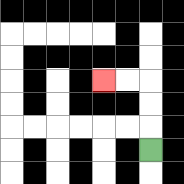{'start': '[6, 6]', 'end': '[4, 3]', 'path_directions': 'U,U,U,L,L', 'path_coordinates': '[[6, 6], [6, 5], [6, 4], [6, 3], [5, 3], [4, 3]]'}